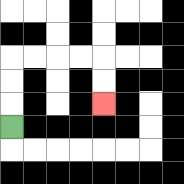{'start': '[0, 5]', 'end': '[4, 4]', 'path_directions': 'U,U,U,R,R,R,R,D,D', 'path_coordinates': '[[0, 5], [0, 4], [0, 3], [0, 2], [1, 2], [2, 2], [3, 2], [4, 2], [4, 3], [4, 4]]'}